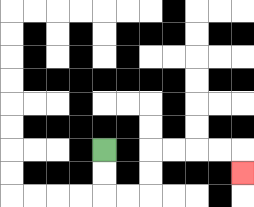{'start': '[4, 6]', 'end': '[10, 7]', 'path_directions': 'D,D,R,R,U,U,R,R,R,R,D', 'path_coordinates': '[[4, 6], [4, 7], [4, 8], [5, 8], [6, 8], [6, 7], [6, 6], [7, 6], [8, 6], [9, 6], [10, 6], [10, 7]]'}